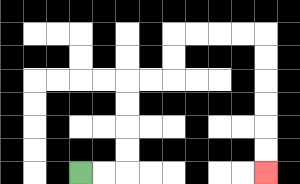{'start': '[3, 7]', 'end': '[11, 7]', 'path_directions': 'R,R,U,U,U,U,R,R,U,U,R,R,R,R,D,D,D,D,D,D', 'path_coordinates': '[[3, 7], [4, 7], [5, 7], [5, 6], [5, 5], [5, 4], [5, 3], [6, 3], [7, 3], [7, 2], [7, 1], [8, 1], [9, 1], [10, 1], [11, 1], [11, 2], [11, 3], [11, 4], [11, 5], [11, 6], [11, 7]]'}